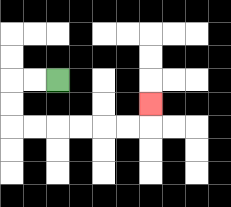{'start': '[2, 3]', 'end': '[6, 4]', 'path_directions': 'L,L,D,D,R,R,R,R,R,R,U', 'path_coordinates': '[[2, 3], [1, 3], [0, 3], [0, 4], [0, 5], [1, 5], [2, 5], [3, 5], [4, 5], [5, 5], [6, 5], [6, 4]]'}